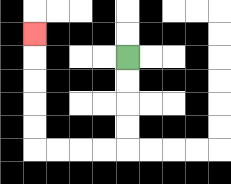{'start': '[5, 2]', 'end': '[1, 1]', 'path_directions': 'D,D,D,D,L,L,L,L,U,U,U,U,U', 'path_coordinates': '[[5, 2], [5, 3], [5, 4], [5, 5], [5, 6], [4, 6], [3, 6], [2, 6], [1, 6], [1, 5], [1, 4], [1, 3], [1, 2], [1, 1]]'}